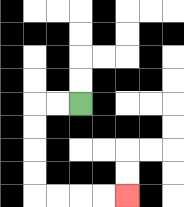{'start': '[3, 4]', 'end': '[5, 8]', 'path_directions': 'L,L,D,D,D,D,R,R,R,R', 'path_coordinates': '[[3, 4], [2, 4], [1, 4], [1, 5], [1, 6], [1, 7], [1, 8], [2, 8], [3, 8], [4, 8], [5, 8]]'}